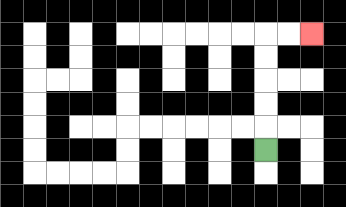{'start': '[11, 6]', 'end': '[13, 1]', 'path_directions': 'U,U,U,U,U,R,R', 'path_coordinates': '[[11, 6], [11, 5], [11, 4], [11, 3], [11, 2], [11, 1], [12, 1], [13, 1]]'}